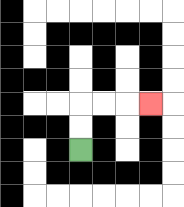{'start': '[3, 6]', 'end': '[6, 4]', 'path_directions': 'U,U,R,R,R', 'path_coordinates': '[[3, 6], [3, 5], [3, 4], [4, 4], [5, 4], [6, 4]]'}